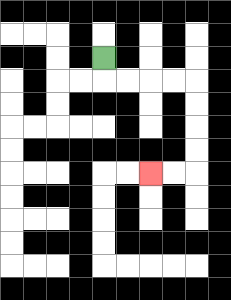{'start': '[4, 2]', 'end': '[6, 7]', 'path_directions': 'D,R,R,R,R,D,D,D,D,L,L', 'path_coordinates': '[[4, 2], [4, 3], [5, 3], [6, 3], [7, 3], [8, 3], [8, 4], [8, 5], [8, 6], [8, 7], [7, 7], [6, 7]]'}